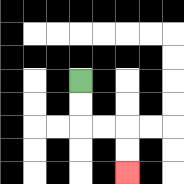{'start': '[3, 3]', 'end': '[5, 7]', 'path_directions': 'D,D,R,R,D,D', 'path_coordinates': '[[3, 3], [3, 4], [3, 5], [4, 5], [5, 5], [5, 6], [5, 7]]'}